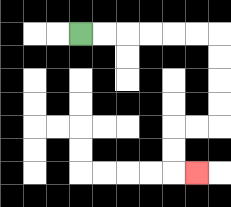{'start': '[3, 1]', 'end': '[8, 7]', 'path_directions': 'R,R,R,R,R,R,D,D,D,D,L,L,D,D,R', 'path_coordinates': '[[3, 1], [4, 1], [5, 1], [6, 1], [7, 1], [8, 1], [9, 1], [9, 2], [9, 3], [9, 4], [9, 5], [8, 5], [7, 5], [7, 6], [7, 7], [8, 7]]'}